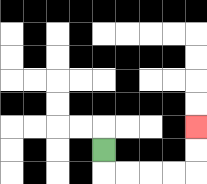{'start': '[4, 6]', 'end': '[8, 5]', 'path_directions': 'D,R,R,R,R,U,U', 'path_coordinates': '[[4, 6], [4, 7], [5, 7], [6, 7], [7, 7], [8, 7], [8, 6], [8, 5]]'}